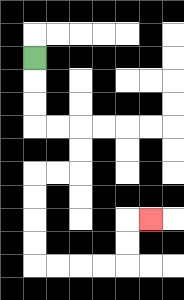{'start': '[1, 2]', 'end': '[6, 9]', 'path_directions': 'D,D,D,R,R,D,D,L,L,D,D,D,D,R,R,R,R,U,U,R', 'path_coordinates': '[[1, 2], [1, 3], [1, 4], [1, 5], [2, 5], [3, 5], [3, 6], [3, 7], [2, 7], [1, 7], [1, 8], [1, 9], [1, 10], [1, 11], [2, 11], [3, 11], [4, 11], [5, 11], [5, 10], [5, 9], [6, 9]]'}